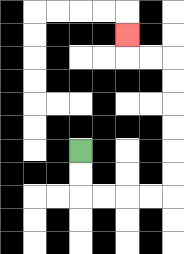{'start': '[3, 6]', 'end': '[5, 1]', 'path_directions': 'D,D,R,R,R,R,U,U,U,U,U,U,L,L,U', 'path_coordinates': '[[3, 6], [3, 7], [3, 8], [4, 8], [5, 8], [6, 8], [7, 8], [7, 7], [7, 6], [7, 5], [7, 4], [7, 3], [7, 2], [6, 2], [5, 2], [5, 1]]'}